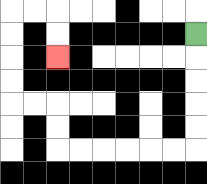{'start': '[8, 1]', 'end': '[2, 2]', 'path_directions': 'D,D,D,D,D,L,L,L,L,L,L,U,U,L,L,U,U,U,U,R,R,D,D', 'path_coordinates': '[[8, 1], [8, 2], [8, 3], [8, 4], [8, 5], [8, 6], [7, 6], [6, 6], [5, 6], [4, 6], [3, 6], [2, 6], [2, 5], [2, 4], [1, 4], [0, 4], [0, 3], [0, 2], [0, 1], [0, 0], [1, 0], [2, 0], [2, 1], [2, 2]]'}